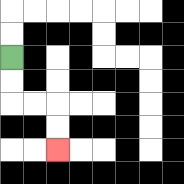{'start': '[0, 2]', 'end': '[2, 6]', 'path_directions': 'D,D,R,R,D,D', 'path_coordinates': '[[0, 2], [0, 3], [0, 4], [1, 4], [2, 4], [2, 5], [2, 6]]'}